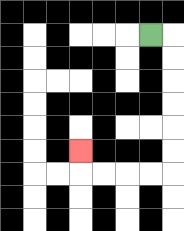{'start': '[6, 1]', 'end': '[3, 6]', 'path_directions': 'R,D,D,D,D,D,D,L,L,L,L,U', 'path_coordinates': '[[6, 1], [7, 1], [7, 2], [7, 3], [7, 4], [7, 5], [7, 6], [7, 7], [6, 7], [5, 7], [4, 7], [3, 7], [3, 6]]'}